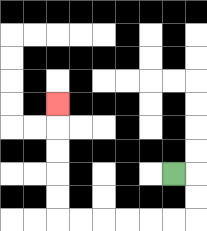{'start': '[7, 7]', 'end': '[2, 4]', 'path_directions': 'R,D,D,L,L,L,L,L,L,U,U,U,U,U', 'path_coordinates': '[[7, 7], [8, 7], [8, 8], [8, 9], [7, 9], [6, 9], [5, 9], [4, 9], [3, 9], [2, 9], [2, 8], [2, 7], [2, 6], [2, 5], [2, 4]]'}